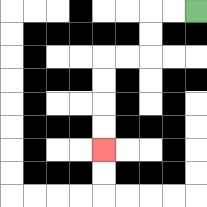{'start': '[8, 0]', 'end': '[4, 6]', 'path_directions': 'L,L,D,D,L,L,D,D,D,D', 'path_coordinates': '[[8, 0], [7, 0], [6, 0], [6, 1], [6, 2], [5, 2], [4, 2], [4, 3], [4, 4], [4, 5], [4, 6]]'}